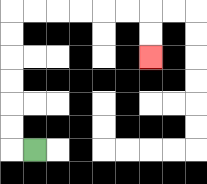{'start': '[1, 6]', 'end': '[6, 2]', 'path_directions': 'L,U,U,U,U,U,U,R,R,R,R,R,R,D,D', 'path_coordinates': '[[1, 6], [0, 6], [0, 5], [0, 4], [0, 3], [0, 2], [0, 1], [0, 0], [1, 0], [2, 0], [3, 0], [4, 0], [5, 0], [6, 0], [6, 1], [6, 2]]'}